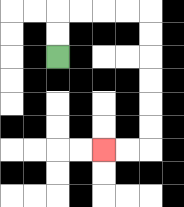{'start': '[2, 2]', 'end': '[4, 6]', 'path_directions': 'U,U,R,R,R,R,D,D,D,D,D,D,L,L', 'path_coordinates': '[[2, 2], [2, 1], [2, 0], [3, 0], [4, 0], [5, 0], [6, 0], [6, 1], [6, 2], [6, 3], [6, 4], [6, 5], [6, 6], [5, 6], [4, 6]]'}